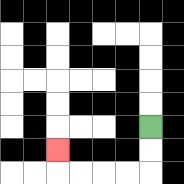{'start': '[6, 5]', 'end': '[2, 6]', 'path_directions': 'D,D,L,L,L,L,U', 'path_coordinates': '[[6, 5], [6, 6], [6, 7], [5, 7], [4, 7], [3, 7], [2, 7], [2, 6]]'}